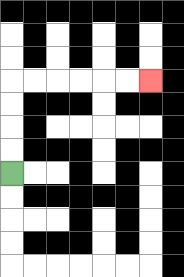{'start': '[0, 7]', 'end': '[6, 3]', 'path_directions': 'U,U,U,U,R,R,R,R,R,R', 'path_coordinates': '[[0, 7], [0, 6], [0, 5], [0, 4], [0, 3], [1, 3], [2, 3], [3, 3], [4, 3], [5, 3], [6, 3]]'}